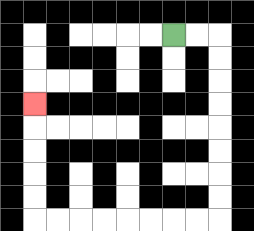{'start': '[7, 1]', 'end': '[1, 4]', 'path_directions': 'R,R,D,D,D,D,D,D,D,D,L,L,L,L,L,L,L,L,U,U,U,U,U', 'path_coordinates': '[[7, 1], [8, 1], [9, 1], [9, 2], [9, 3], [9, 4], [9, 5], [9, 6], [9, 7], [9, 8], [9, 9], [8, 9], [7, 9], [6, 9], [5, 9], [4, 9], [3, 9], [2, 9], [1, 9], [1, 8], [1, 7], [1, 6], [1, 5], [1, 4]]'}